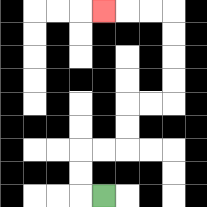{'start': '[4, 8]', 'end': '[4, 0]', 'path_directions': 'L,U,U,R,R,U,U,R,R,U,U,U,U,L,L,L', 'path_coordinates': '[[4, 8], [3, 8], [3, 7], [3, 6], [4, 6], [5, 6], [5, 5], [5, 4], [6, 4], [7, 4], [7, 3], [7, 2], [7, 1], [7, 0], [6, 0], [5, 0], [4, 0]]'}